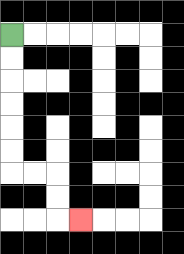{'start': '[0, 1]', 'end': '[3, 9]', 'path_directions': 'D,D,D,D,D,D,R,R,D,D,R', 'path_coordinates': '[[0, 1], [0, 2], [0, 3], [0, 4], [0, 5], [0, 6], [0, 7], [1, 7], [2, 7], [2, 8], [2, 9], [3, 9]]'}